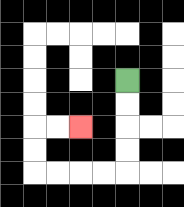{'start': '[5, 3]', 'end': '[3, 5]', 'path_directions': 'D,D,D,D,L,L,L,L,U,U,R,R', 'path_coordinates': '[[5, 3], [5, 4], [5, 5], [5, 6], [5, 7], [4, 7], [3, 7], [2, 7], [1, 7], [1, 6], [1, 5], [2, 5], [3, 5]]'}